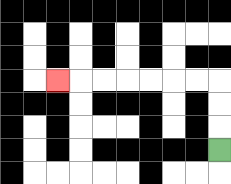{'start': '[9, 6]', 'end': '[2, 3]', 'path_directions': 'U,U,U,L,L,L,L,L,L,L', 'path_coordinates': '[[9, 6], [9, 5], [9, 4], [9, 3], [8, 3], [7, 3], [6, 3], [5, 3], [4, 3], [3, 3], [2, 3]]'}